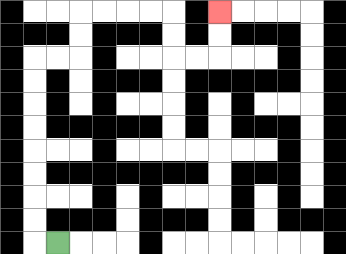{'start': '[2, 10]', 'end': '[9, 0]', 'path_directions': 'L,U,U,U,U,U,U,U,U,R,R,U,U,R,R,R,R,D,D,R,R,U,U', 'path_coordinates': '[[2, 10], [1, 10], [1, 9], [1, 8], [1, 7], [1, 6], [1, 5], [1, 4], [1, 3], [1, 2], [2, 2], [3, 2], [3, 1], [3, 0], [4, 0], [5, 0], [6, 0], [7, 0], [7, 1], [7, 2], [8, 2], [9, 2], [9, 1], [9, 0]]'}